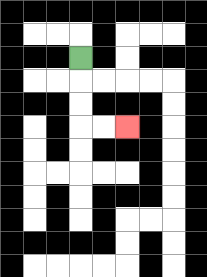{'start': '[3, 2]', 'end': '[5, 5]', 'path_directions': 'D,D,D,R,R', 'path_coordinates': '[[3, 2], [3, 3], [3, 4], [3, 5], [4, 5], [5, 5]]'}